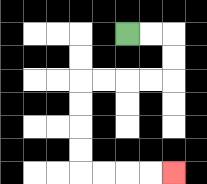{'start': '[5, 1]', 'end': '[7, 7]', 'path_directions': 'R,R,D,D,L,L,L,L,D,D,D,D,R,R,R,R', 'path_coordinates': '[[5, 1], [6, 1], [7, 1], [7, 2], [7, 3], [6, 3], [5, 3], [4, 3], [3, 3], [3, 4], [3, 5], [3, 6], [3, 7], [4, 7], [5, 7], [6, 7], [7, 7]]'}